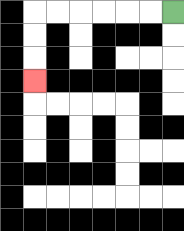{'start': '[7, 0]', 'end': '[1, 3]', 'path_directions': 'L,L,L,L,L,L,D,D,D', 'path_coordinates': '[[7, 0], [6, 0], [5, 0], [4, 0], [3, 0], [2, 0], [1, 0], [1, 1], [1, 2], [1, 3]]'}